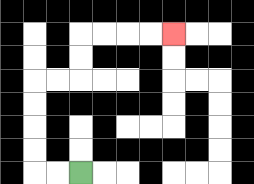{'start': '[3, 7]', 'end': '[7, 1]', 'path_directions': 'L,L,U,U,U,U,R,R,U,U,R,R,R,R', 'path_coordinates': '[[3, 7], [2, 7], [1, 7], [1, 6], [1, 5], [1, 4], [1, 3], [2, 3], [3, 3], [3, 2], [3, 1], [4, 1], [5, 1], [6, 1], [7, 1]]'}